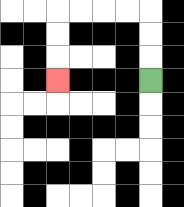{'start': '[6, 3]', 'end': '[2, 3]', 'path_directions': 'U,U,U,L,L,L,L,D,D,D', 'path_coordinates': '[[6, 3], [6, 2], [6, 1], [6, 0], [5, 0], [4, 0], [3, 0], [2, 0], [2, 1], [2, 2], [2, 3]]'}